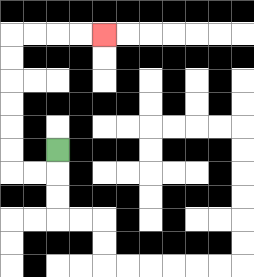{'start': '[2, 6]', 'end': '[4, 1]', 'path_directions': 'D,L,L,U,U,U,U,U,U,R,R,R,R', 'path_coordinates': '[[2, 6], [2, 7], [1, 7], [0, 7], [0, 6], [0, 5], [0, 4], [0, 3], [0, 2], [0, 1], [1, 1], [2, 1], [3, 1], [4, 1]]'}